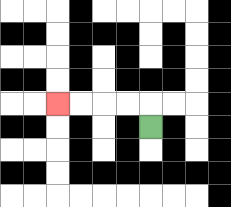{'start': '[6, 5]', 'end': '[2, 4]', 'path_directions': 'U,L,L,L,L', 'path_coordinates': '[[6, 5], [6, 4], [5, 4], [4, 4], [3, 4], [2, 4]]'}